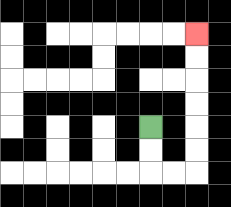{'start': '[6, 5]', 'end': '[8, 1]', 'path_directions': 'D,D,R,R,U,U,U,U,U,U', 'path_coordinates': '[[6, 5], [6, 6], [6, 7], [7, 7], [8, 7], [8, 6], [8, 5], [8, 4], [8, 3], [8, 2], [8, 1]]'}